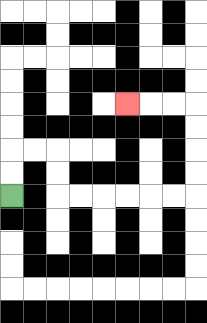{'start': '[0, 8]', 'end': '[5, 4]', 'path_directions': 'U,U,R,R,D,D,R,R,R,R,R,R,U,U,U,U,L,L,L', 'path_coordinates': '[[0, 8], [0, 7], [0, 6], [1, 6], [2, 6], [2, 7], [2, 8], [3, 8], [4, 8], [5, 8], [6, 8], [7, 8], [8, 8], [8, 7], [8, 6], [8, 5], [8, 4], [7, 4], [6, 4], [5, 4]]'}